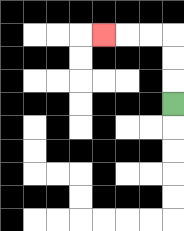{'start': '[7, 4]', 'end': '[4, 1]', 'path_directions': 'U,U,U,L,L,L', 'path_coordinates': '[[7, 4], [7, 3], [7, 2], [7, 1], [6, 1], [5, 1], [4, 1]]'}